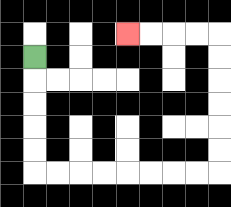{'start': '[1, 2]', 'end': '[5, 1]', 'path_directions': 'D,D,D,D,D,R,R,R,R,R,R,R,R,U,U,U,U,U,U,L,L,L,L', 'path_coordinates': '[[1, 2], [1, 3], [1, 4], [1, 5], [1, 6], [1, 7], [2, 7], [3, 7], [4, 7], [5, 7], [6, 7], [7, 7], [8, 7], [9, 7], [9, 6], [9, 5], [9, 4], [9, 3], [9, 2], [9, 1], [8, 1], [7, 1], [6, 1], [5, 1]]'}